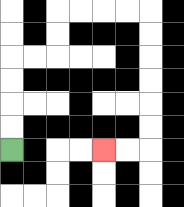{'start': '[0, 6]', 'end': '[4, 6]', 'path_directions': 'U,U,U,U,R,R,U,U,R,R,R,R,D,D,D,D,D,D,L,L', 'path_coordinates': '[[0, 6], [0, 5], [0, 4], [0, 3], [0, 2], [1, 2], [2, 2], [2, 1], [2, 0], [3, 0], [4, 0], [5, 0], [6, 0], [6, 1], [6, 2], [6, 3], [6, 4], [6, 5], [6, 6], [5, 6], [4, 6]]'}